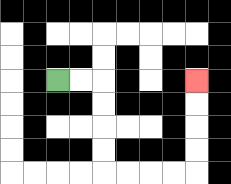{'start': '[2, 3]', 'end': '[8, 3]', 'path_directions': 'R,R,D,D,D,D,R,R,R,R,U,U,U,U', 'path_coordinates': '[[2, 3], [3, 3], [4, 3], [4, 4], [4, 5], [4, 6], [4, 7], [5, 7], [6, 7], [7, 7], [8, 7], [8, 6], [8, 5], [8, 4], [8, 3]]'}